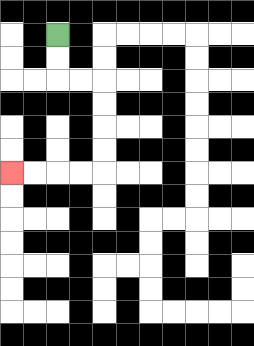{'start': '[2, 1]', 'end': '[0, 7]', 'path_directions': 'D,D,R,R,D,D,D,D,L,L,L,L', 'path_coordinates': '[[2, 1], [2, 2], [2, 3], [3, 3], [4, 3], [4, 4], [4, 5], [4, 6], [4, 7], [3, 7], [2, 7], [1, 7], [0, 7]]'}